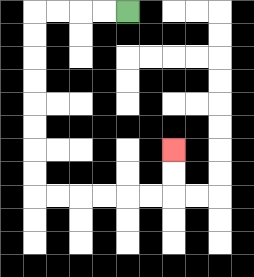{'start': '[5, 0]', 'end': '[7, 6]', 'path_directions': 'L,L,L,L,D,D,D,D,D,D,D,D,R,R,R,R,R,R,U,U', 'path_coordinates': '[[5, 0], [4, 0], [3, 0], [2, 0], [1, 0], [1, 1], [1, 2], [1, 3], [1, 4], [1, 5], [1, 6], [1, 7], [1, 8], [2, 8], [3, 8], [4, 8], [5, 8], [6, 8], [7, 8], [7, 7], [7, 6]]'}